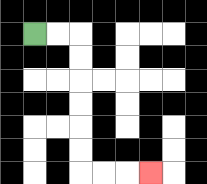{'start': '[1, 1]', 'end': '[6, 7]', 'path_directions': 'R,R,D,D,D,D,D,D,R,R,R', 'path_coordinates': '[[1, 1], [2, 1], [3, 1], [3, 2], [3, 3], [3, 4], [3, 5], [3, 6], [3, 7], [4, 7], [5, 7], [6, 7]]'}